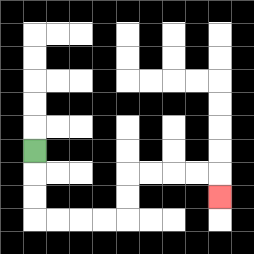{'start': '[1, 6]', 'end': '[9, 8]', 'path_directions': 'D,D,D,R,R,R,R,U,U,R,R,R,R,D', 'path_coordinates': '[[1, 6], [1, 7], [1, 8], [1, 9], [2, 9], [3, 9], [4, 9], [5, 9], [5, 8], [5, 7], [6, 7], [7, 7], [8, 7], [9, 7], [9, 8]]'}